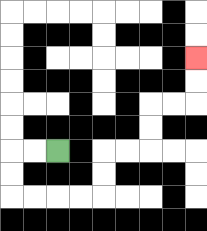{'start': '[2, 6]', 'end': '[8, 2]', 'path_directions': 'L,L,D,D,R,R,R,R,U,U,R,R,U,U,R,R,U,U', 'path_coordinates': '[[2, 6], [1, 6], [0, 6], [0, 7], [0, 8], [1, 8], [2, 8], [3, 8], [4, 8], [4, 7], [4, 6], [5, 6], [6, 6], [6, 5], [6, 4], [7, 4], [8, 4], [8, 3], [8, 2]]'}